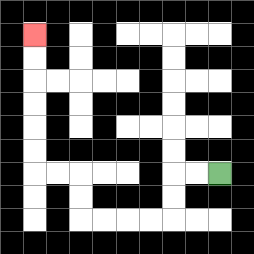{'start': '[9, 7]', 'end': '[1, 1]', 'path_directions': 'L,L,D,D,L,L,L,L,U,U,L,L,U,U,U,U,U,U', 'path_coordinates': '[[9, 7], [8, 7], [7, 7], [7, 8], [7, 9], [6, 9], [5, 9], [4, 9], [3, 9], [3, 8], [3, 7], [2, 7], [1, 7], [1, 6], [1, 5], [1, 4], [1, 3], [1, 2], [1, 1]]'}